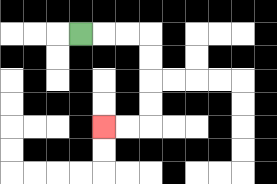{'start': '[3, 1]', 'end': '[4, 5]', 'path_directions': 'R,R,R,D,D,D,D,L,L', 'path_coordinates': '[[3, 1], [4, 1], [5, 1], [6, 1], [6, 2], [6, 3], [6, 4], [6, 5], [5, 5], [4, 5]]'}